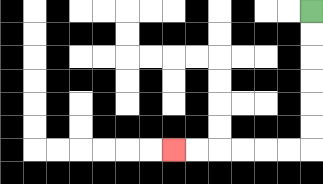{'start': '[13, 0]', 'end': '[7, 6]', 'path_directions': 'D,D,D,D,D,D,L,L,L,L,L,L', 'path_coordinates': '[[13, 0], [13, 1], [13, 2], [13, 3], [13, 4], [13, 5], [13, 6], [12, 6], [11, 6], [10, 6], [9, 6], [8, 6], [7, 6]]'}